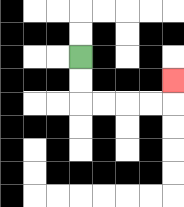{'start': '[3, 2]', 'end': '[7, 3]', 'path_directions': 'D,D,R,R,R,R,U', 'path_coordinates': '[[3, 2], [3, 3], [3, 4], [4, 4], [5, 4], [6, 4], [7, 4], [7, 3]]'}